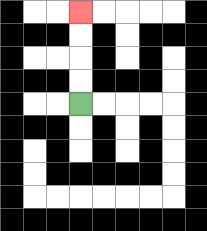{'start': '[3, 4]', 'end': '[3, 0]', 'path_directions': 'U,U,U,U', 'path_coordinates': '[[3, 4], [3, 3], [3, 2], [3, 1], [3, 0]]'}